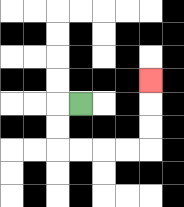{'start': '[3, 4]', 'end': '[6, 3]', 'path_directions': 'L,D,D,R,R,R,R,U,U,U', 'path_coordinates': '[[3, 4], [2, 4], [2, 5], [2, 6], [3, 6], [4, 6], [5, 6], [6, 6], [6, 5], [6, 4], [6, 3]]'}